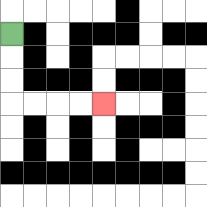{'start': '[0, 1]', 'end': '[4, 4]', 'path_directions': 'D,D,D,R,R,R,R', 'path_coordinates': '[[0, 1], [0, 2], [0, 3], [0, 4], [1, 4], [2, 4], [3, 4], [4, 4]]'}